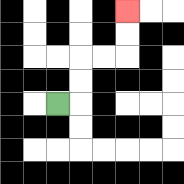{'start': '[2, 4]', 'end': '[5, 0]', 'path_directions': 'R,U,U,R,R,U,U', 'path_coordinates': '[[2, 4], [3, 4], [3, 3], [3, 2], [4, 2], [5, 2], [5, 1], [5, 0]]'}